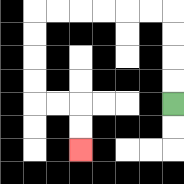{'start': '[7, 4]', 'end': '[3, 6]', 'path_directions': 'U,U,U,U,L,L,L,L,L,L,D,D,D,D,R,R,D,D', 'path_coordinates': '[[7, 4], [7, 3], [7, 2], [7, 1], [7, 0], [6, 0], [5, 0], [4, 0], [3, 0], [2, 0], [1, 0], [1, 1], [1, 2], [1, 3], [1, 4], [2, 4], [3, 4], [3, 5], [3, 6]]'}